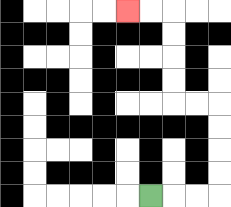{'start': '[6, 8]', 'end': '[5, 0]', 'path_directions': 'R,R,R,U,U,U,U,L,L,U,U,U,U,L,L', 'path_coordinates': '[[6, 8], [7, 8], [8, 8], [9, 8], [9, 7], [9, 6], [9, 5], [9, 4], [8, 4], [7, 4], [7, 3], [7, 2], [7, 1], [7, 0], [6, 0], [5, 0]]'}